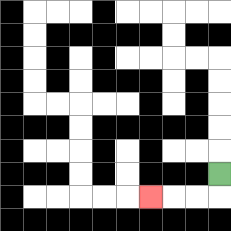{'start': '[9, 7]', 'end': '[6, 8]', 'path_directions': 'D,L,L,L', 'path_coordinates': '[[9, 7], [9, 8], [8, 8], [7, 8], [6, 8]]'}